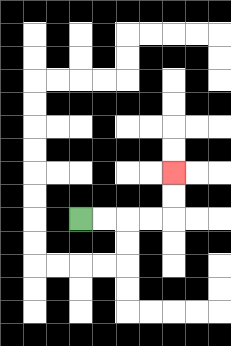{'start': '[3, 9]', 'end': '[7, 7]', 'path_directions': 'R,R,R,R,U,U', 'path_coordinates': '[[3, 9], [4, 9], [5, 9], [6, 9], [7, 9], [7, 8], [7, 7]]'}